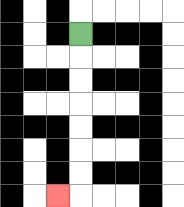{'start': '[3, 1]', 'end': '[2, 8]', 'path_directions': 'D,D,D,D,D,D,D,L', 'path_coordinates': '[[3, 1], [3, 2], [3, 3], [3, 4], [3, 5], [3, 6], [3, 7], [3, 8], [2, 8]]'}